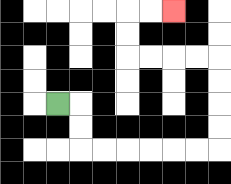{'start': '[2, 4]', 'end': '[7, 0]', 'path_directions': 'R,D,D,R,R,R,R,R,R,U,U,U,U,L,L,L,L,U,U,R,R', 'path_coordinates': '[[2, 4], [3, 4], [3, 5], [3, 6], [4, 6], [5, 6], [6, 6], [7, 6], [8, 6], [9, 6], [9, 5], [9, 4], [9, 3], [9, 2], [8, 2], [7, 2], [6, 2], [5, 2], [5, 1], [5, 0], [6, 0], [7, 0]]'}